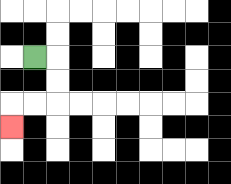{'start': '[1, 2]', 'end': '[0, 5]', 'path_directions': 'R,D,D,L,L,D', 'path_coordinates': '[[1, 2], [2, 2], [2, 3], [2, 4], [1, 4], [0, 4], [0, 5]]'}